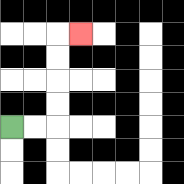{'start': '[0, 5]', 'end': '[3, 1]', 'path_directions': 'R,R,U,U,U,U,R', 'path_coordinates': '[[0, 5], [1, 5], [2, 5], [2, 4], [2, 3], [2, 2], [2, 1], [3, 1]]'}